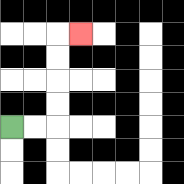{'start': '[0, 5]', 'end': '[3, 1]', 'path_directions': 'R,R,U,U,U,U,R', 'path_coordinates': '[[0, 5], [1, 5], [2, 5], [2, 4], [2, 3], [2, 2], [2, 1], [3, 1]]'}